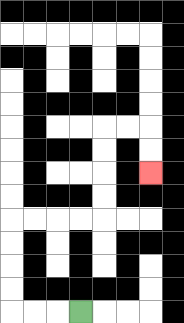{'start': '[3, 13]', 'end': '[6, 7]', 'path_directions': 'L,L,L,U,U,U,U,R,R,R,R,U,U,U,U,R,R,D,D', 'path_coordinates': '[[3, 13], [2, 13], [1, 13], [0, 13], [0, 12], [0, 11], [0, 10], [0, 9], [1, 9], [2, 9], [3, 9], [4, 9], [4, 8], [4, 7], [4, 6], [4, 5], [5, 5], [6, 5], [6, 6], [6, 7]]'}